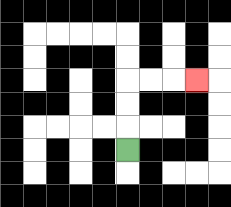{'start': '[5, 6]', 'end': '[8, 3]', 'path_directions': 'U,U,U,R,R,R', 'path_coordinates': '[[5, 6], [5, 5], [5, 4], [5, 3], [6, 3], [7, 3], [8, 3]]'}